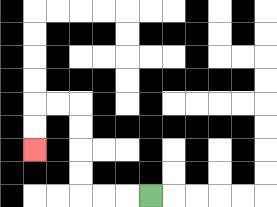{'start': '[6, 8]', 'end': '[1, 6]', 'path_directions': 'L,L,L,U,U,U,U,L,L,D,D', 'path_coordinates': '[[6, 8], [5, 8], [4, 8], [3, 8], [3, 7], [3, 6], [3, 5], [3, 4], [2, 4], [1, 4], [1, 5], [1, 6]]'}